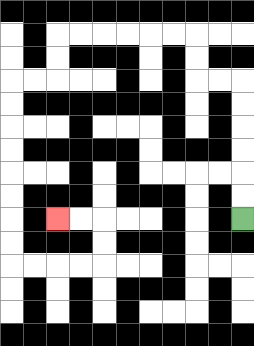{'start': '[10, 9]', 'end': '[2, 9]', 'path_directions': 'U,U,U,U,U,U,L,L,U,U,L,L,L,L,L,L,D,D,L,L,D,D,D,D,D,D,D,D,R,R,R,R,U,U,L,L', 'path_coordinates': '[[10, 9], [10, 8], [10, 7], [10, 6], [10, 5], [10, 4], [10, 3], [9, 3], [8, 3], [8, 2], [8, 1], [7, 1], [6, 1], [5, 1], [4, 1], [3, 1], [2, 1], [2, 2], [2, 3], [1, 3], [0, 3], [0, 4], [0, 5], [0, 6], [0, 7], [0, 8], [0, 9], [0, 10], [0, 11], [1, 11], [2, 11], [3, 11], [4, 11], [4, 10], [4, 9], [3, 9], [2, 9]]'}